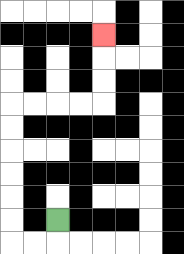{'start': '[2, 9]', 'end': '[4, 1]', 'path_directions': 'D,L,L,U,U,U,U,U,U,R,R,R,R,U,U,U', 'path_coordinates': '[[2, 9], [2, 10], [1, 10], [0, 10], [0, 9], [0, 8], [0, 7], [0, 6], [0, 5], [0, 4], [1, 4], [2, 4], [3, 4], [4, 4], [4, 3], [4, 2], [4, 1]]'}